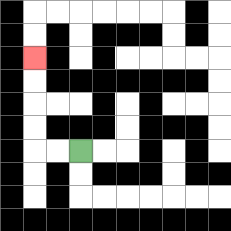{'start': '[3, 6]', 'end': '[1, 2]', 'path_directions': 'L,L,U,U,U,U', 'path_coordinates': '[[3, 6], [2, 6], [1, 6], [1, 5], [1, 4], [1, 3], [1, 2]]'}